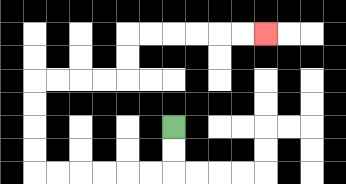{'start': '[7, 5]', 'end': '[11, 1]', 'path_directions': 'D,D,L,L,L,L,L,L,U,U,U,U,R,R,R,R,U,U,R,R,R,R,R,R', 'path_coordinates': '[[7, 5], [7, 6], [7, 7], [6, 7], [5, 7], [4, 7], [3, 7], [2, 7], [1, 7], [1, 6], [1, 5], [1, 4], [1, 3], [2, 3], [3, 3], [4, 3], [5, 3], [5, 2], [5, 1], [6, 1], [7, 1], [8, 1], [9, 1], [10, 1], [11, 1]]'}